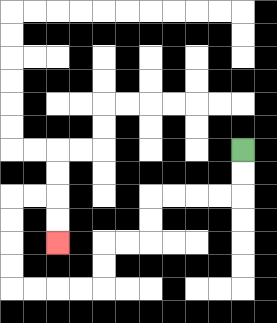{'start': '[10, 6]', 'end': '[2, 10]', 'path_directions': 'D,D,L,L,L,L,D,D,L,L,D,D,L,L,L,L,U,U,U,U,R,R,D,D', 'path_coordinates': '[[10, 6], [10, 7], [10, 8], [9, 8], [8, 8], [7, 8], [6, 8], [6, 9], [6, 10], [5, 10], [4, 10], [4, 11], [4, 12], [3, 12], [2, 12], [1, 12], [0, 12], [0, 11], [0, 10], [0, 9], [0, 8], [1, 8], [2, 8], [2, 9], [2, 10]]'}